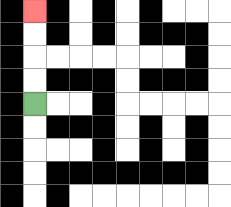{'start': '[1, 4]', 'end': '[1, 0]', 'path_directions': 'U,U,U,U', 'path_coordinates': '[[1, 4], [1, 3], [1, 2], [1, 1], [1, 0]]'}